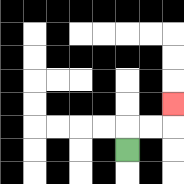{'start': '[5, 6]', 'end': '[7, 4]', 'path_directions': 'U,R,R,U', 'path_coordinates': '[[5, 6], [5, 5], [6, 5], [7, 5], [7, 4]]'}